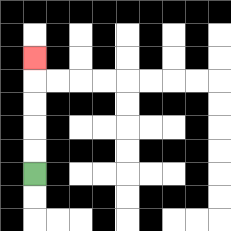{'start': '[1, 7]', 'end': '[1, 2]', 'path_directions': 'U,U,U,U,U', 'path_coordinates': '[[1, 7], [1, 6], [1, 5], [1, 4], [1, 3], [1, 2]]'}